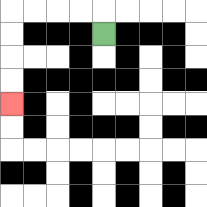{'start': '[4, 1]', 'end': '[0, 4]', 'path_directions': 'U,L,L,L,L,D,D,D,D', 'path_coordinates': '[[4, 1], [4, 0], [3, 0], [2, 0], [1, 0], [0, 0], [0, 1], [0, 2], [0, 3], [0, 4]]'}